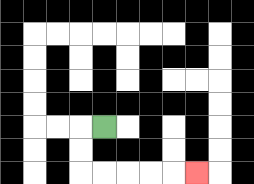{'start': '[4, 5]', 'end': '[8, 7]', 'path_directions': 'L,D,D,R,R,R,R,R', 'path_coordinates': '[[4, 5], [3, 5], [3, 6], [3, 7], [4, 7], [5, 7], [6, 7], [7, 7], [8, 7]]'}